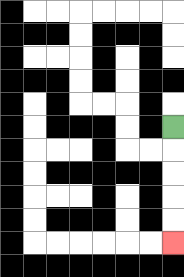{'start': '[7, 5]', 'end': '[7, 10]', 'path_directions': 'D,D,D,D,D', 'path_coordinates': '[[7, 5], [7, 6], [7, 7], [7, 8], [7, 9], [7, 10]]'}